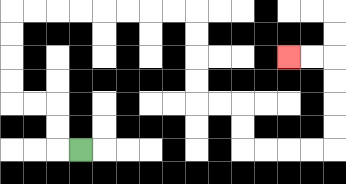{'start': '[3, 6]', 'end': '[12, 2]', 'path_directions': 'L,U,U,L,L,U,U,U,U,R,R,R,R,R,R,R,R,D,D,D,D,R,R,D,D,R,R,R,R,U,U,U,U,L,L', 'path_coordinates': '[[3, 6], [2, 6], [2, 5], [2, 4], [1, 4], [0, 4], [0, 3], [0, 2], [0, 1], [0, 0], [1, 0], [2, 0], [3, 0], [4, 0], [5, 0], [6, 0], [7, 0], [8, 0], [8, 1], [8, 2], [8, 3], [8, 4], [9, 4], [10, 4], [10, 5], [10, 6], [11, 6], [12, 6], [13, 6], [14, 6], [14, 5], [14, 4], [14, 3], [14, 2], [13, 2], [12, 2]]'}